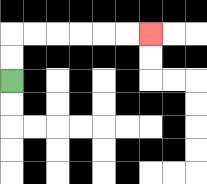{'start': '[0, 3]', 'end': '[6, 1]', 'path_directions': 'U,U,R,R,R,R,R,R', 'path_coordinates': '[[0, 3], [0, 2], [0, 1], [1, 1], [2, 1], [3, 1], [4, 1], [5, 1], [6, 1]]'}